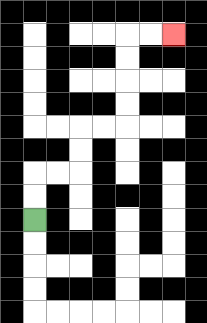{'start': '[1, 9]', 'end': '[7, 1]', 'path_directions': 'U,U,R,R,U,U,R,R,U,U,U,U,R,R', 'path_coordinates': '[[1, 9], [1, 8], [1, 7], [2, 7], [3, 7], [3, 6], [3, 5], [4, 5], [5, 5], [5, 4], [5, 3], [5, 2], [5, 1], [6, 1], [7, 1]]'}